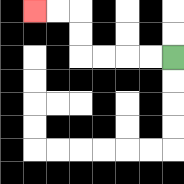{'start': '[7, 2]', 'end': '[1, 0]', 'path_directions': 'L,L,L,L,U,U,L,L', 'path_coordinates': '[[7, 2], [6, 2], [5, 2], [4, 2], [3, 2], [3, 1], [3, 0], [2, 0], [1, 0]]'}